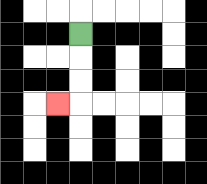{'start': '[3, 1]', 'end': '[2, 4]', 'path_directions': 'D,D,D,L', 'path_coordinates': '[[3, 1], [3, 2], [3, 3], [3, 4], [2, 4]]'}